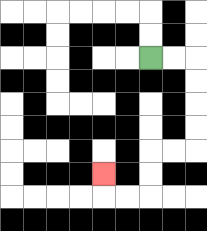{'start': '[6, 2]', 'end': '[4, 7]', 'path_directions': 'R,R,D,D,D,D,L,L,D,D,L,L,U', 'path_coordinates': '[[6, 2], [7, 2], [8, 2], [8, 3], [8, 4], [8, 5], [8, 6], [7, 6], [6, 6], [6, 7], [6, 8], [5, 8], [4, 8], [4, 7]]'}